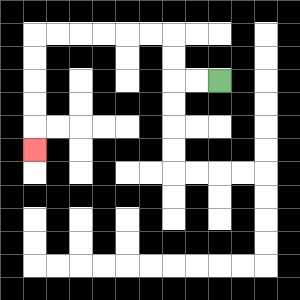{'start': '[9, 3]', 'end': '[1, 6]', 'path_directions': 'L,L,U,U,L,L,L,L,L,L,D,D,D,D,D', 'path_coordinates': '[[9, 3], [8, 3], [7, 3], [7, 2], [7, 1], [6, 1], [5, 1], [4, 1], [3, 1], [2, 1], [1, 1], [1, 2], [1, 3], [1, 4], [1, 5], [1, 6]]'}